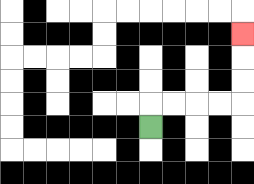{'start': '[6, 5]', 'end': '[10, 1]', 'path_directions': 'U,R,R,R,R,U,U,U', 'path_coordinates': '[[6, 5], [6, 4], [7, 4], [8, 4], [9, 4], [10, 4], [10, 3], [10, 2], [10, 1]]'}